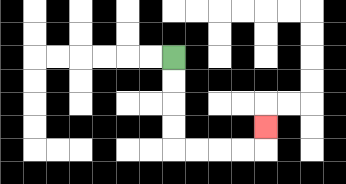{'start': '[7, 2]', 'end': '[11, 5]', 'path_directions': 'D,D,D,D,R,R,R,R,U', 'path_coordinates': '[[7, 2], [7, 3], [7, 4], [7, 5], [7, 6], [8, 6], [9, 6], [10, 6], [11, 6], [11, 5]]'}